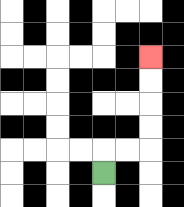{'start': '[4, 7]', 'end': '[6, 2]', 'path_directions': 'U,R,R,U,U,U,U', 'path_coordinates': '[[4, 7], [4, 6], [5, 6], [6, 6], [6, 5], [6, 4], [6, 3], [6, 2]]'}